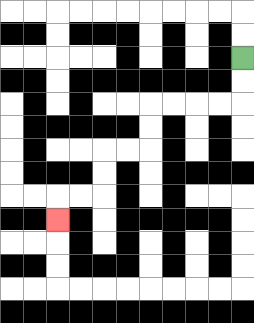{'start': '[10, 2]', 'end': '[2, 9]', 'path_directions': 'D,D,L,L,L,L,D,D,L,L,D,D,L,L,D', 'path_coordinates': '[[10, 2], [10, 3], [10, 4], [9, 4], [8, 4], [7, 4], [6, 4], [6, 5], [6, 6], [5, 6], [4, 6], [4, 7], [4, 8], [3, 8], [2, 8], [2, 9]]'}